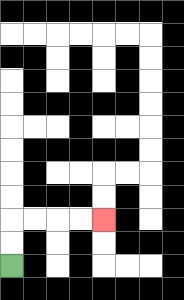{'start': '[0, 11]', 'end': '[4, 9]', 'path_directions': 'U,U,R,R,R,R', 'path_coordinates': '[[0, 11], [0, 10], [0, 9], [1, 9], [2, 9], [3, 9], [4, 9]]'}